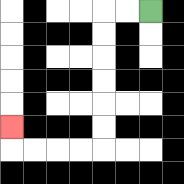{'start': '[6, 0]', 'end': '[0, 5]', 'path_directions': 'L,L,D,D,D,D,D,D,L,L,L,L,U', 'path_coordinates': '[[6, 0], [5, 0], [4, 0], [4, 1], [4, 2], [4, 3], [4, 4], [4, 5], [4, 6], [3, 6], [2, 6], [1, 6], [0, 6], [0, 5]]'}